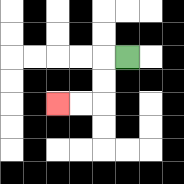{'start': '[5, 2]', 'end': '[2, 4]', 'path_directions': 'L,D,D,L,L', 'path_coordinates': '[[5, 2], [4, 2], [4, 3], [4, 4], [3, 4], [2, 4]]'}